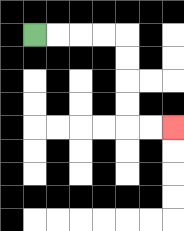{'start': '[1, 1]', 'end': '[7, 5]', 'path_directions': 'R,R,R,R,D,D,D,D,R,R', 'path_coordinates': '[[1, 1], [2, 1], [3, 1], [4, 1], [5, 1], [5, 2], [5, 3], [5, 4], [5, 5], [6, 5], [7, 5]]'}